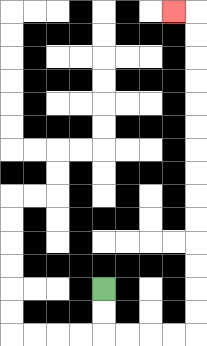{'start': '[4, 12]', 'end': '[7, 0]', 'path_directions': 'D,D,R,R,R,R,U,U,U,U,U,U,U,U,U,U,U,U,U,U,L', 'path_coordinates': '[[4, 12], [4, 13], [4, 14], [5, 14], [6, 14], [7, 14], [8, 14], [8, 13], [8, 12], [8, 11], [8, 10], [8, 9], [8, 8], [8, 7], [8, 6], [8, 5], [8, 4], [8, 3], [8, 2], [8, 1], [8, 0], [7, 0]]'}